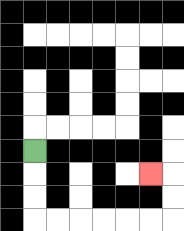{'start': '[1, 6]', 'end': '[6, 7]', 'path_directions': 'D,D,D,R,R,R,R,R,R,U,U,L', 'path_coordinates': '[[1, 6], [1, 7], [1, 8], [1, 9], [2, 9], [3, 9], [4, 9], [5, 9], [6, 9], [7, 9], [7, 8], [7, 7], [6, 7]]'}